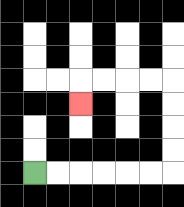{'start': '[1, 7]', 'end': '[3, 4]', 'path_directions': 'R,R,R,R,R,R,U,U,U,U,L,L,L,L,D', 'path_coordinates': '[[1, 7], [2, 7], [3, 7], [4, 7], [5, 7], [6, 7], [7, 7], [7, 6], [7, 5], [7, 4], [7, 3], [6, 3], [5, 3], [4, 3], [3, 3], [3, 4]]'}